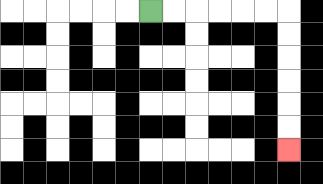{'start': '[6, 0]', 'end': '[12, 6]', 'path_directions': 'R,R,R,R,R,R,D,D,D,D,D,D', 'path_coordinates': '[[6, 0], [7, 0], [8, 0], [9, 0], [10, 0], [11, 0], [12, 0], [12, 1], [12, 2], [12, 3], [12, 4], [12, 5], [12, 6]]'}